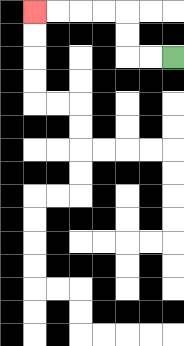{'start': '[7, 2]', 'end': '[1, 0]', 'path_directions': 'L,L,U,U,L,L,L,L', 'path_coordinates': '[[7, 2], [6, 2], [5, 2], [5, 1], [5, 0], [4, 0], [3, 0], [2, 0], [1, 0]]'}